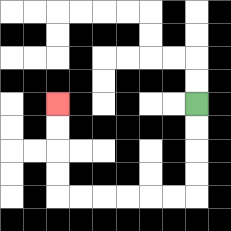{'start': '[8, 4]', 'end': '[2, 4]', 'path_directions': 'D,D,D,D,L,L,L,L,L,L,U,U,U,U', 'path_coordinates': '[[8, 4], [8, 5], [8, 6], [8, 7], [8, 8], [7, 8], [6, 8], [5, 8], [4, 8], [3, 8], [2, 8], [2, 7], [2, 6], [2, 5], [2, 4]]'}